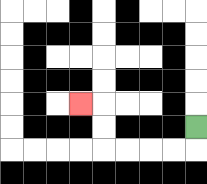{'start': '[8, 5]', 'end': '[3, 4]', 'path_directions': 'D,L,L,L,L,U,U,L', 'path_coordinates': '[[8, 5], [8, 6], [7, 6], [6, 6], [5, 6], [4, 6], [4, 5], [4, 4], [3, 4]]'}